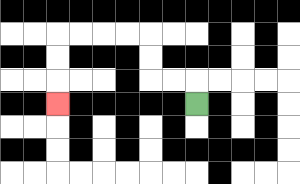{'start': '[8, 4]', 'end': '[2, 4]', 'path_directions': 'U,L,L,U,U,L,L,L,L,D,D,D', 'path_coordinates': '[[8, 4], [8, 3], [7, 3], [6, 3], [6, 2], [6, 1], [5, 1], [4, 1], [3, 1], [2, 1], [2, 2], [2, 3], [2, 4]]'}